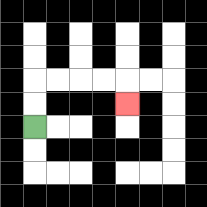{'start': '[1, 5]', 'end': '[5, 4]', 'path_directions': 'U,U,R,R,R,R,D', 'path_coordinates': '[[1, 5], [1, 4], [1, 3], [2, 3], [3, 3], [4, 3], [5, 3], [5, 4]]'}